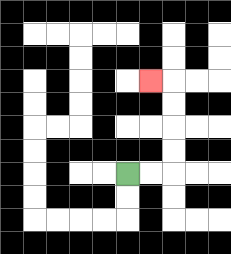{'start': '[5, 7]', 'end': '[6, 3]', 'path_directions': 'R,R,U,U,U,U,L', 'path_coordinates': '[[5, 7], [6, 7], [7, 7], [7, 6], [7, 5], [7, 4], [7, 3], [6, 3]]'}